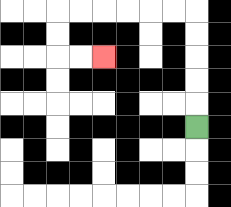{'start': '[8, 5]', 'end': '[4, 2]', 'path_directions': 'U,U,U,U,U,L,L,L,L,L,L,D,D,R,R', 'path_coordinates': '[[8, 5], [8, 4], [8, 3], [8, 2], [8, 1], [8, 0], [7, 0], [6, 0], [5, 0], [4, 0], [3, 0], [2, 0], [2, 1], [2, 2], [3, 2], [4, 2]]'}